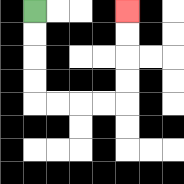{'start': '[1, 0]', 'end': '[5, 0]', 'path_directions': 'D,D,D,D,R,R,R,R,U,U,U,U', 'path_coordinates': '[[1, 0], [1, 1], [1, 2], [1, 3], [1, 4], [2, 4], [3, 4], [4, 4], [5, 4], [5, 3], [5, 2], [5, 1], [5, 0]]'}